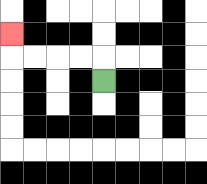{'start': '[4, 3]', 'end': '[0, 1]', 'path_directions': 'U,L,L,L,L,U', 'path_coordinates': '[[4, 3], [4, 2], [3, 2], [2, 2], [1, 2], [0, 2], [0, 1]]'}